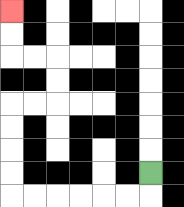{'start': '[6, 7]', 'end': '[0, 0]', 'path_directions': 'D,L,L,L,L,L,L,U,U,U,U,R,R,U,U,L,L,U,U', 'path_coordinates': '[[6, 7], [6, 8], [5, 8], [4, 8], [3, 8], [2, 8], [1, 8], [0, 8], [0, 7], [0, 6], [0, 5], [0, 4], [1, 4], [2, 4], [2, 3], [2, 2], [1, 2], [0, 2], [0, 1], [0, 0]]'}